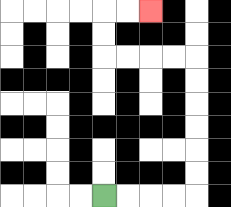{'start': '[4, 8]', 'end': '[6, 0]', 'path_directions': 'R,R,R,R,U,U,U,U,U,U,L,L,L,L,U,U,R,R', 'path_coordinates': '[[4, 8], [5, 8], [6, 8], [7, 8], [8, 8], [8, 7], [8, 6], [8, 5], [8, 4], [8, 3], [8, 2], [7, 2], [6, 2], [5, 2], [4, 2], [4, 1], [4, 0], [5, 0], [6, 0]]'}